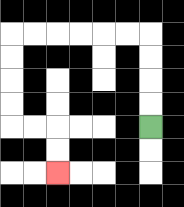{'start': '[6, 5]', 'end': '[2, 7]', 'path_directions': 'U,U,U,U,L,L,L,L,L,L,D,D,D,D,R,R,D,D', 'path_coordinates': '[[6, 5], [6, 4], [6, 3], [6, 2], [6, 1], [5, 1], [4, 1], [3, 1], [2, 1], [1, 1], [0, 1], [0, 2], [0, 3], [0, 4], [0, 5], [1, 5], [2, 5], [2, 6], [2, 7]]'}